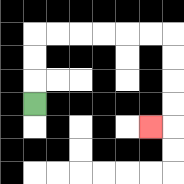{'start': '[1, 4]', 'end': '[6, 5]', 'path_directions': 'U,U,U,R,R,R,R,R,R,D,D,D,D,L', 'path_coordinates': '[[1, 4], [1, 3], [1, 2], [1, 1], [2, 1], [3, 1], [4, 1], [5, 1], [6, 1], [7, 1], [7, 2], [7, 3], [7, 4], [7, 5], [6, 5]]'}